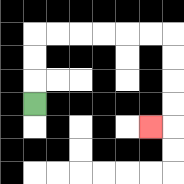{'start': '[1, 4]', 'end': '[6, 5]', 'path_directions': 'U,U,U,R,R,R,R,R,R,D,D,D,D,L', 'path_coordinates': '[[1, 4], [1, 3], [1, 2], [1, 1], [2, 1], [3, 1], [4, 1], [5, 1], [6, 1], [7, 1], [7, 2], [7, 3], [7, 4], [7, 5], [6, 5]]'}